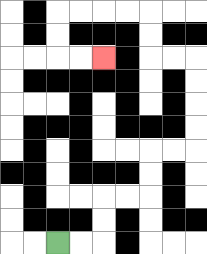{'start': '[2, 10]', 'end': '[4, 2]', 'path_directions': 'R,R,U,U,R,R,U,U,R,R,U,U,U,U,L,L,U,U,L,L,L,L,D,D,R,R', 'path_coordinates': '[[2, 10], [3, 10], [4, 10], [4, 9], [4, 8], [5, 8], [6, 8], [6, 7], [6, 6], [7, 6], [8, 6], [8, 5], [8, 4], [8, 3], [8, 2], [7, 2], [6, 2], [6, 1], [6, 0], [5, 0], [4, 0], [3, 0], [2, 0], [2, 1], [2, 2], [3, 2], [4, 2]]'}